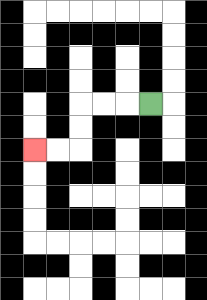{'start': '[6, 4]', 'end': '[1, 6]', 'path_directions': 'L,L,L,D,D,L,L', 'path_coordinates': '[[6, 4], [5, 4], [4, 4], [3, 4], [3, 5], [3, 6], [2, 6], [1, 6]]'}